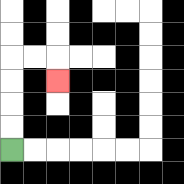{'start': '[0, 6]', 'end': '[2, 3]', 'path_directions': 'U,U,U,U,R,R,D', 'path_coordinates': '[[0, 6], [0, 5], [0, 4], [0, 3], [0, 2], [1, 2], [2, 2], [2, 3]]'}